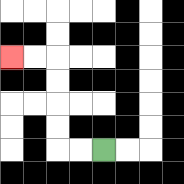{'start': '[4, 6]', 'end': '[0, 2]', 'path_directions': 'L,L,U,U,U,U,L,L', 'path_coordinates': '[[4, 6], [3, 6], [2, 6], [2, 5], [2, 4], [2, 3], [2, 2], [1, 2], [0, 2]]'}